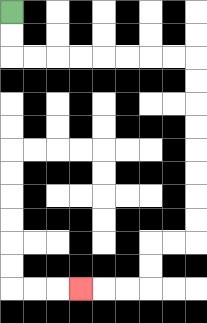{'start': '[0, 0]', 'end': '[3, 12]', 'path_directions': 'D,D,R,R,R,R,R,R,R,R,D,D,D,D,D,D,D,D,L,L,D,D,L,L,L', 'path_coordinates': '[[0, 0], [0, 1], [0, 2], [1, 2], [2, 2], [3, 2], [4, 2], [5, 2], [6, 2], [7, 2], [8, 2], [8, 3], [8, 4], [8, 5], [8, 6], [8, 7], [8, 8], [8, 9], [8, 10], [7, 10], [6, 10], [6, 11], [6, 12], [5, 12], [4, 12], [3, 12]]'}